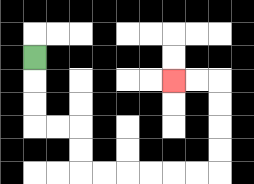{'start': '[1, 2]', 'end': '[7, 3]', 'path_directions': 'D,D,D,R,R,D,D,R,R,R,R,R,R,U,U,U,U,L,L', 'path_coordinates': '[[1, 2], [1, 3], [1, 4], [1, 5], [2, 5], [3, 5], [3, 6], [3, 7], [4, 7], [5, 7], [6, 7], [7, 7], [8, 7], [9, 7], [9, 6], [9, 5], [9, 4], [9, 3], [8, 3], [7, 3]]'}